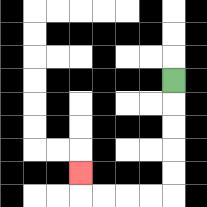{'start': '[7, 3]', 'end': '[3, 7]', 'path_directions': 'D,D,D,D,D,L,L,L,L,U', 'path_coordinates': '[[7, 3], [7, 4], [7, 5], [7, 6], [7, 7], [7, 8], [6, 8], [5, 8], [4, 8], [3, 8], [3, 7]]'}